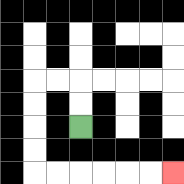{'start': '[3, 5]', 'end': '[7, 7]', 'path_directions': 'U,U,L,L,D,D,D,D,R,R,R,R,R,R', 'path_coordinates': '[[3, 5], [3, 4], [3, 3], [2, 3], [1, 3], [1, 4], [1, 5], [1, 6], [1, 7], [2, 7], [3, 7], [4, 7], [5, 7], [6, 7], [7, 7]]'}